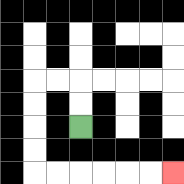{'start': '[3, 5]', 'end': '[7, 7]', 'path_directions': 'U,U,L,L,D,D,D,D,R,R,R,R,R,R', 'path_coordinates': '[[3, 5], [3, 4], [3, 3], [2, 3], [1, 3], [1, 4], [1, 5], [1, 6], [1, 7], [2, 7], [3, 7], [4, 7], [5, 7], [6, 7], [7, 7]]'}